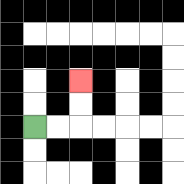{'start': '[1, 5]', 'end': '[3, 3]', 'path_directions': 'R,R,U,U', 'path_coordinates': '[[1, 5], [2, 5], [3, 5], [3, 4], [3, 3]]'}